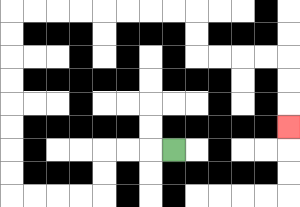{'start': '[7, 6]', 'end': '[12, 5]', 'path_directions': 'L,L,L,D,D,L,L,L,L,U,U,U,U,U,U,U,U,R,R,R,R,R,R,R,R,D,D,R,R,R,R,D,D,D', 'path_coordinates': '[[7, 6], [6, 6], [5, 6], [4, 6], [4, 7], [4, 8], [3, 8], [2, 8], [1, 8], [0, 8], [0, 7], [0, 6], [0, 5], [0, 4], [0, 3], [0, 2], [0, 1], [0, 0], [1, 0], [2, 0], [3, 0], [4, 0], [5, 0], [6, 0], [7, 0], [8, 0], [8, 1], [8, 2], [9, 2], [10, 2], [11, 2], [12, 2], [12, 3], [12, 4], [12, 5]]'}